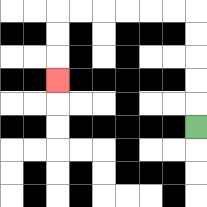{'start': '[8, 5]', 'end': '[2, 3]', 'path_directions': 'U,U,U,U,U,L,L,L,L,L,L,D,D,D', 'path_coordinates': '[[8, 5], [8, 4], [8, 3], [8, 2], [8, 1], [8, 0], [7, 0], [6, 0], [5, 0], [4, 0], [3, 0], [2, 0], [2, 1], [2, 2], [2, 3]]'}